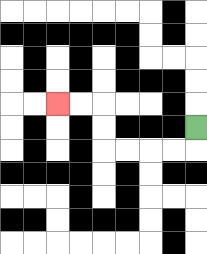{'start': '[8, 5]', 'end': '[2, 4]', 'path_directions': 'D,L,L,L,L,U,U,L,L', 'path_coordinates': '[[8, 5], [8, 6], [7, 6], [6, 6], [5, 6], [4, 6], [4, 5], [4, 4], [3, 4], [2, 4]]'}